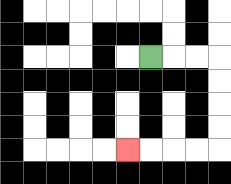{'start': '[6, 2]', 'end': '[5, 6]', 'path_directions': 'R,R,R,D,D,D,D,L,L,L,L', 'path_coordinates': '[[6, 2], [7, 2], [8, 2], [9, 2], [9, 3], [9, 4], [9, 5], [9, 6], [8, 6], [7, 6], [6, 6], [5, 6]]'}